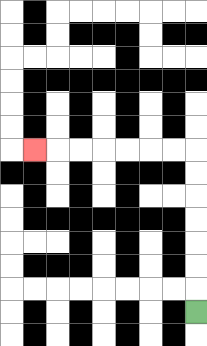{'start': '[8, 13]', 'end': '[1, 6]', 'path_directions': 'U,U,U,U,U,U,U,L,L,L,L,L,L,L', 'path_coordinates': '[[8, 13], [8, 12], [8, 11], [8, 10], [8, 9], [8, 8], [8, 7], [8, 6], [7, 6], [6, 6], [5, 6], [4, 6], [3, 6], [2, 6], [1, 6]]'}